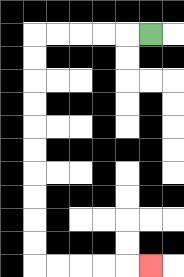{'start': '[6, 1]', 'end': '[6, 11]', 'path_directions': 'L,L,L,L,L,D,D,D,D,D,D,D,D,D,D,R,R,R,R,R', 'path_coordinates': '[[6, 1], [5, 1], [4, 1], [3, 1], [2, 1], [1, 1], [1, 2], [1, 3], [1, 4], [1, 5], [1, 6], [1, 7], [1, 8], [1, 9], [1, 10], [1, 11], [2, 11], [3, 11], [4, 11], [5, 11], [6, 11]]'}